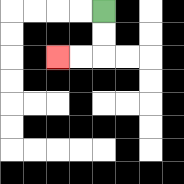{'start': '[4, 0]', 'end': '[2, 2]', 'path_directions': 'D,D,L,L', 'path_coordinates': '[[4, 0], [4, 1], [4, 2], [3, 2], [2, 2]]'}